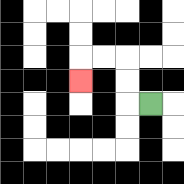{'start': '[6, 4]', 'end': '[3, 3]', 'path_directions': 'L,U,U,L,L,D', 'path_coordinates': '[[6, 4], [5, 4], [5, 3], [5, 2], [4, 2], [3, 2], [3, 3]]'}